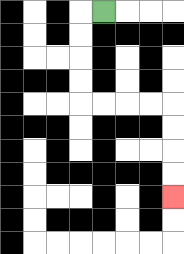{'start': '[4, 0]', 'end': '[7, 8]', 'path_directions': 'L,D,D,D,D,R,R,R,R,D,D,D,D', 'path_coordinates': '[[4, 0], [3, 0], [3, 1], [3, 2], [3, 3], [3, 4], [4, 4], [5, 4], [6, 4], [7, 4], [7, 5], [7, 6], [7, 7], [7, 8]]'}